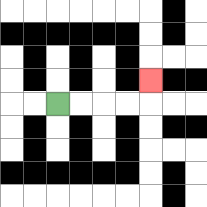{'start': '[2, 4]', 'end': '[6, 3]', 'path_directions': 'R,R,R,R,U', 'path_coordinates': '[[2, 4], [3, 4], [4, 4], [5, 4], [6, 4], [6, 3]]'}